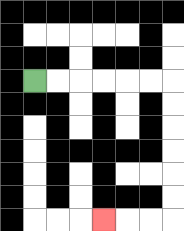{'start': '[1, 3]', 'end': '[4, 9]', 'path_directions': 'R,R,R,R,R,R,D,D,D,D,D,D,L,L,L', 'path_coordinates': '[[1, 3], [2, 3], [3, 3], [4, 3], [5, 3], [6, 3], [7, 3], [7, 4], [7, 5], [7, 6], [7, 7], [7, 8], [7, 9], [6, 9], [5, 9], [4, 9]]'}